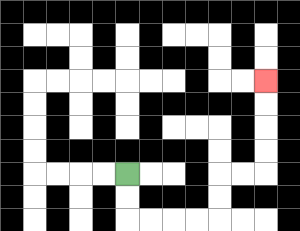{'start': '[5, 7]', 'end': '[11, 3]', 'path_directions': 'D,D,R,R,R,R,U,U,R,R,U,U,U,U', 'path_coordinates': '[[5, 7], [5, 8], [5, 9], [6, 9], [7, 9], [8, 9], [9, 9], [9, 8], [9, 7], [10, 7], [11, 7], [11, 6], [11, 5], [11, 4], [11, 3]]'}